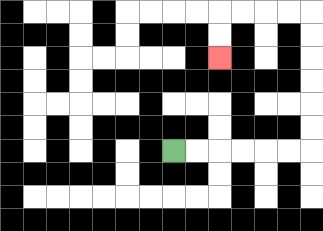{'start': '[7, 6]', 'end': '[9, 2]', 'path_directions': 'R,R,R,R,R,R,U,U,U,U,U,U,L,L,L,L,D,D', 'path_coordinates': '[[7, 6], [8, 6], [9, 6], [10, 6], [11, 6], [12, 6], [13, 6], [13, 5], [13, 4], [13, 3], [13, 2], [13, 1], [13, 0], [12, 0], [11, 0], [10, 0], [9, 0], [9, 1], [9, 2]]'}